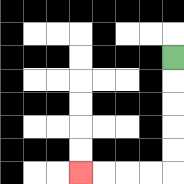{'start': '[7, 2]', 'end': '[3, 7]', 'path_directions': 'D,D,D,D,D,L,L,L,L', 'path_coordinates': '[[7, 2], [7, 3], [7, 4], [7, 5], [7, 6], [7, 7], [6, 7], [5, 7], [4, 7], [3, 7]]'}